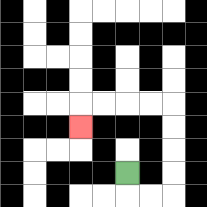{'start': '[5, 7]', 'end': '[3, 5]', 'path_directions': 'D,R,R,U,U,U,U,L,L,L,L,D', 'path_coordinates': '[[5, 7], [5, 8], [6, 8], [7, 8], [7, 7], [7, 6], [7, 5], [7, 4], [6, 4], [5, 4], [4, 4], [3, 4], [3, 5]]'}